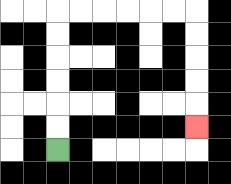{'start': '[2, 6]', 'end': '[8, 5]', 'path_directions': 'U,U,U,U,U,U,R,R,R,R,R,R,D,D,D,D,D', 'path_coordinates': '[[2, 6], [2, 5], [2, 4], [2, 3], [2, 2], [2, 1], [2, 0], [3, 0], [4, 0], [5, 0], [6, 0], [7, 0], [8, 0], [8, 1], [8, 2], [8, 3], [8, 4], [8, 5]]'}